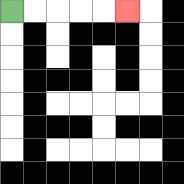{'start': '[0, 0]', 'end': '[5, 0]', 'path_directions': 'R,R,R,R,R', 'path_coordinates': '[[0, 0], [1, 0], [2, 0], [3, 0], [4, 0], [5, 0]]'}